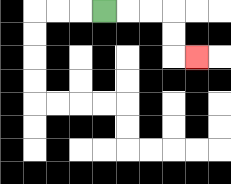{'start': '[4, 0]', 'end': '[8, 2]', 'path_directions': 'R,R,R,D,D,R', 'path_coordinates': '[[4, 0], [5, 0], [6, 0], [7, 0], [7, 1], [7, 2], [8, 2]]'}